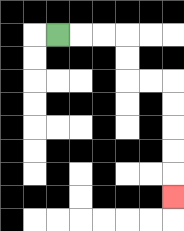{'start': '[2, 1]', 'end': '[7, 8]', 'path_directions': 'R,R,R,D,D,R,R,D,D,D,D,D', 'path_coordinates': '[[2, 1], [3, 1], [4, 1], [5, 1], [5, 2], [5, 3], [6, 3], [7, 3], [7, 4], [7, 5], [7, 6], [7, 7], [7, 8]]'}